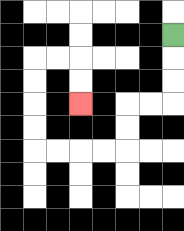{'start': '[7, 1]', 'end': '[3, 4]', 'path_directions': 'D,D,D,L,L,D,D,L,L,L,L,U,U,U,U,R,R,D,D', 'path_coordinates': '[[7, 1], [7, 2], [7, 3], [7, 4], [6, 4], [5, 4], [5, 5], [5, 6], [4, 6], [3, 6], [2, 6], [1, 6], [1, 5], [1, 4], [1, 3], [1, 2], [2, 2], [3, 2], [3, 3], [3, 4]]'}